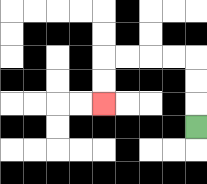{'start': '[8, 5]', 'end': '[4, 4]', 'path_directions': 'U,U,U,L,L,L,L,D,D', 'path_coordinates': '[[8, 5], [8, 4], [8, 3], [8, 2], [7, 2], [6, 2], [5, 2], [4, 2], [4, 3], [4, 4]]'}